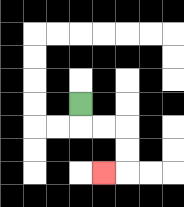{'start': '[3, 4]', 'end': '[4, 7]', 'path_directions': 'D,R,R,D,D,L', 'path_coordinates': '[[3, 4], [3, 5], [4, 5], [5, 5], [5, 6], [5, 7], [4, 7]]'}